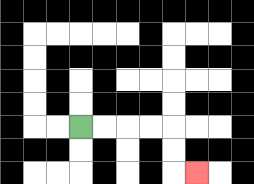{'start': '[3, 5]', 'end': '[8, 7]', 'path_directions': 'R,R,R,R,D,D,R', 'path_coordinates': '[[3, 5], [4, 5], [5, 5], [6, 5], [7, 5], [7, 6], [7, 7], [8, 7]]'}